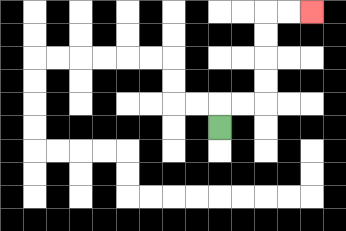{'start': '[9, 5]', 'end': '[13, 0]', 'path_directions': 'U,R,R,U,U,U,U,R,R', 'path_coordinates': '[[9, 5], [9, 4], [10, 4], [11, 4], [11, 3], [11, 2], [11, 1], [11, 0], [12, 0], [13, 0]]'}